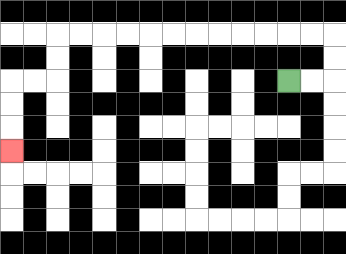{'start': '[12, 3]', 'end': '[0, 6]', 'path_directions': 'R,R,U,U,L,L,L,L,L,L,L,L,L,L,L,L,D,D,L,L,D,D,D', 'path_coordinates': '[[12, 3], [13, 3], [14, 3], [14, 2], [14, 1], [13, 1], [12, 1], [11, 1], [10, 1], [9, 1], [8, 1], [7, 1], [6, 1], [5, 1], [4, 1], [3, 1], [2, 1], [2, 2], [2, 3], [1, 3], [0, 3], [0, 4], [0, 5], [0, 6]]'}